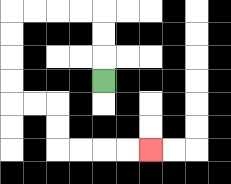{'start': '[4, 3]', 'end': '[6, 6]', 'path_directions': 'U,U,U,L,L,L,L,D,D,D,D,R,R,D,D,R,R,R,R', 'path_coordinates': '[[4, 3], [4, 2], [4, 1], [4, 0], [3, 0], [2, 0], [1, 0], [0, 0], [0, 1], [0, 2], [0, 3], [0, 4], [1, 4], [2, 4], [2, 5], [2, 6], [3, 6], [4, 6], [5, 6], [6, 6]]'}